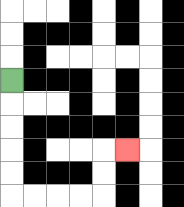{'start': '[0, 3]', 'end': '[5, 6]', 'path_directions': 'D,D,D,D,D,R,R,R,R,U,U,R', 'path_coordinates': '[[0, 3], [0, 4], [0, 5], [0, 6], [0, 7], [0, 8], [1, 8], [2, 8], [3, 8], [4, 8], [4, 7], [4, 6], [5, 6]]'}